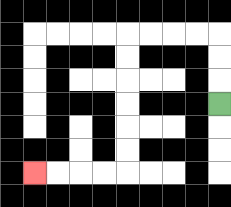{'start': '[9, 4]', 'end': '[1, 7]', 'path_directions': 'U,U,U,L,L,L,L,D,D,D,D,D,D,L,L,L,L', 'path_coordinates': '[[9, 4], [9, 3], [9, 2], [9, 1], [8, 1], [7, 1], [6, 1], [5, 1], [5, 2], [5, 3], [5, 4], [5, 5], [5, 6], [5, 7], [4, 7], [3, 7], [2, 7], [1, 7]]'}